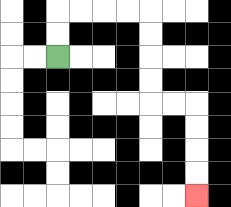{'start': '[2, 2]', 'end': '[8, 8]', 'path_directions': 'U,U,R,R,R,R,D,D,D,D,R,R,D,D,D,D', 'path_coordinates': '[[2, 2], [2, 1], [2, 0], [3, 0], [4, 0], [5, 0], [6, 0], [6, 1], [6, 2], [6, 3], [6, 4], [7, 4], [8, 4], [8, 5], [8, 6], [8, 7], [8, 8]]'}